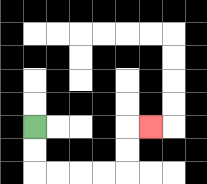{'start': '[1, 5]', 'end': '[6, 5]', 'path_directions': 'D,D,R,R,R,R,U,U,R', 'path_coordinates': '[[1, 5], [1, 6], [1, 7], [2, 7], [3, 7], [4, 7], [5, 7], [5, 6], [5, 5], [6, 5]]'}